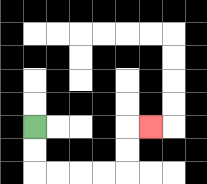{'start': '[1, 5]', 'end': '[6, 5]', 'path_directions': 'D,D,R,R,R,R,U,U,R', 'path_coordinates': '[[1, 5], [1, 6], [1, 7], [2, 7], [3, 7], [4, 7], [5, 7], [5, 6], [5, 5], [6, 5]]'}